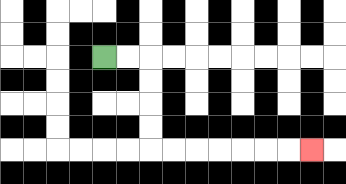{'start': '[4, 2]', 'end': '[13, 6]', 'path_directions': 'R,R,D,D,D,D,R,R,R,R,R,R,R', 'path_coordinates': '[[4, 2], [5, 2], [6, 2], [6, 3], [6, 4], [6, 5], [6, 6], [7, 6], [8, 6], [9, 6], [10, 6], [11, 6], [12, 6], [13, 6]]'}